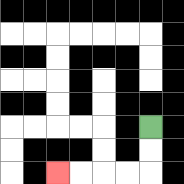{'start': '[6, 5]', 'end': '[2, 7]', 'path_directions': 'D,D,L,L,L,L', 'path_coordinates': '[[6, 5], [6, 6], [6, 7], [5, 7], [4, 7], [3, 7], [2, 7]]'}